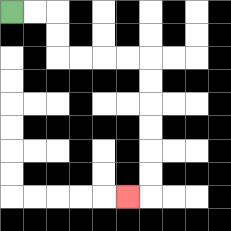{'start': '[0, 0]', 'end': '[5, 8]', 'path_directions': 'R,R,D,D,R,R,R,R,D,D,D,D,D,D,L', 'path_coordinates': '[[0, 0], [1, 0], [2, 0], [2, 1], [2, 2], [3, 2], [4, 2], [5, 2], [6, 2], [6, 3], [6, 4], [6, 5], [6, 6], [6, 7], [6, 8], [5, 8]]'}